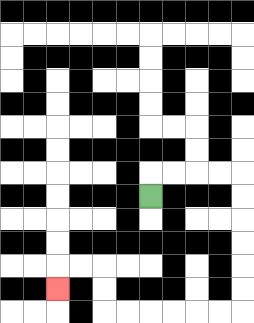{'start': '[6, 8]', 'end': '[2, 12]', 'path_directions': 'U,R,R,R,R,D,D,D,D,D,D,L,L,L,L,L,L,U,U,L,L,D', 'path_coordinates': '[[6, 8], [6, 7], [7, 7], [8, 7], [9, 7], [10, 7], [10, 8], [10, 9], [10, 10], [10, 11], [10, 12], [10, 13], [9, 13], [8, 13], [7, 13], [6, 13], [5, 13], [4, 13], [4, 12], [4, 11], [3, 11], [2, 11], [2, 12]]'}